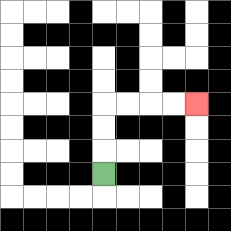{'start': '[4, 7]', 'end': '[8, 4]', 'path_directions': 'U,U,U,R,R,R,R', 'path_coordinates': '[[4, 7], [4, 6], [4, 5], [4, 4], [5, 4], [6, 4], [7, 4], [8, 4]]'}